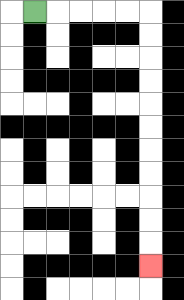{'start': '[1, 0]', 'end': '[6, 11]', 'path_directions': 'R,R,R,R,R,D,D,D,D,D,D,D,D,D,D,D', 'path_coordinates': '[[1, 0], [2, 0], [3, 0], [4, 0], [5, 0], [6, 0], [6, 1], [6, 2], [6, 3], [6, 4], [6, 5], [6, 6], [6, 7], [6, 8], [6, 9], [6, 10], [6, 11]]'}